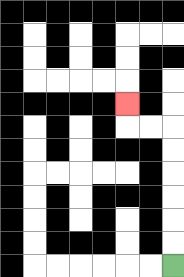{'start': '[7, 11]', 'end': '[5, 4]', 'path_directions': 'U,U,U,U,U,U,L,L,U', 'path_coordinates': '[[7, 11], [7, 10], [7, 9], [7, 8], [7, 7], [7, 6], [7, 5], [6, 5], [5, 5], [5, 4]]'}